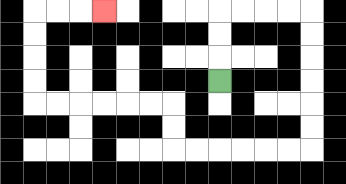{'start': '[9, 3]', 'end': '[4, 0]', 'path_directions': 'U,U,U,R,R,R,R,D,D,D,D,D,D,L,L,L,L,L,L,U,U,L,L,L,L,L,L,U,U,U,U,R,R,R', 'path_coordinates': '[[9, 3], [9, 2], [9, 1], [9, 0], [10, 0], [11, 0], [12, 0], [13, 0], [13, 1], [13, 2], [13, 3], [13, 4], [13, 5], [13, 6], [12, 6], [11, 6], [10, 6], [9, 6], [8, 6], [7, 6], [7, 5], [7, 4], [6, 4], [5, 4], [4, 4], [3, 4], [2, 4], [1, 4], [1, 3], [1, 2], [1, 1], [1, 0], [2, 0], [3, 0], [4, 0]]'}